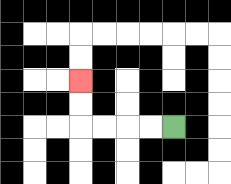{'start': '[7, 5]', 'end': '[3, 3]', 'path_directions': 'L,L,L,L,U,U', 'path_coordinates': '[[7, 5], [6, 5], [5, 5], [4, 5], [3, 5], [3, 4], [3, 3]]'}